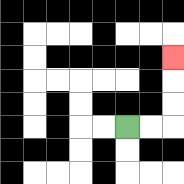{'start': '[5, 5]', 'end': '[7, 2]', 'path_directions': 'R,R,U,U,U', 'path_coordinates': '[[5, 5], [6, 5], [7, 5], [7, 4], [7, 3], [7, 2]]'}